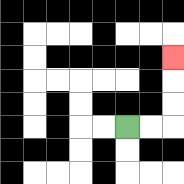{'start': '[5, 5]', 'end': '[7, 2]', 'path_directions': 'R,R,U,U,U', 'path_coordinates': '[[5, 5], [6, 5], [7, 5], [7, 4], [7, 3], [7, 2]]'}